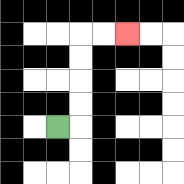{'start': '[2, 5]', 'end': '[5, 1]', 'path_directions': 'R,U,U,U,U,R,R', 'path_coordinates': '[[2, 5], [3, 5], [3, 4], [3, 3], [3, 2], [3, 1], [4, 1], [5, 1]]'}